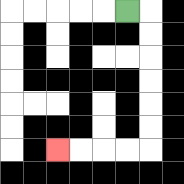{'start': '[5, 0]', 'end': '[2, 6]', 'path_directions': 'R,D,D,D,D,D,D,L,L,L,L', 'path_coordinates': '[[5, 0], [6, 0], [6, 1], [6, 2], [6, 3], [6, 4], [6, 5], [6, 6], [5, 6], [4, 6], [3, 6], [2, 6]]'}